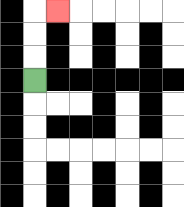{'start': '[1, 3]', 'end': '[2, 0]', 'path_directions': 'U,U,U,R', 'path_coordinates': '[[1, 3], [1, 2], [1, 1], [1, 0], [2, 0]]'}